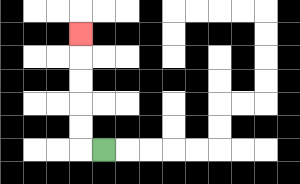{'start': '[4, 6]', 'end': '[3, 1]', 'path_directions': 'L,U,U,U,U,U', 'path_coordinates': '[[4, 6], [3, 6], [3, 5], [3, 4], [3, 3], [3, 2], [3, 1]]'}